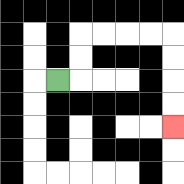{'start': '[2, 3]', 'end': '[7, 5]', 'path_directions': 'R,U,U,R,R,R,R,D,D,D,D', 'path_coordinates': '[[2, 3], [3, 3], [3, 2], [3, 1], [4, 1], [5, 1], [6, 1], [7, 1], [7, 2], [7, 3], [7, 4], [7, 5]]'}